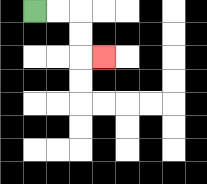{'start': '[1, 0]', 'end': '[4, 2]', 'path_directions': 'R,R,D,D,R', 'path_coordinates': '[[1, 0], [2, 0], [3, 0], [3, 1], [3, 2], [4, 2]]'}